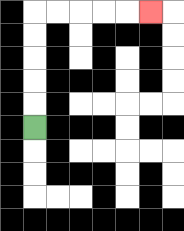{'start': '[1, 5]', 'end': '[6, 0]', 'path_directions': 'U,U,U,U,U,R,R,R,R,R', 'path_coordinates': '[[1, 5], [1, 4], [1, 3], [1, 2], [1, 1], [1, 0], [2, 0], [3, 0], [4, 0], [5, 0], [6, 0]]'}